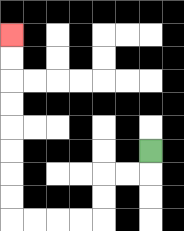{'start': '[6, 6]', 'end': '[0, 1]', 'path_directions': 'D,L,L,D,D,L,L,L,L,U,U,U,U,U,U,U,U', 'path_coordinates': '[[6, 6], [6, 7], [5, 7], [4, 7], [4, 8], [4, 9], [3, 9], [2, 9], [1, 9], [0, 9], [0, 8], [0, 7], [0, 6], [0, 5], [0, 4], [0, 3], [0, 2], [0, 1]]'}